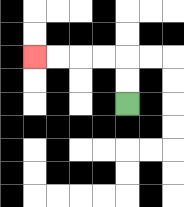{'start': '[5, 4]', 'end': '[1, 2]', 'path_directions': 'U,U,L,L,L,L', 'path_coordinates': '[[5, 4], [5, 3], [5, 2], [4, 2], [3, 2], [2, 2], [1, 2]]'}